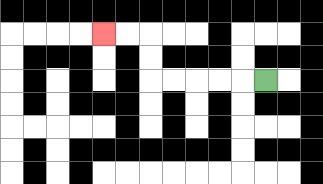{'start': '[11, 3]', 'end': '[4, 1]', 'path_directions': 'L,L,L,L,L,U,U,L,L', 'path_coordinates': '[[11, 3], [10, 3], [9, 3], [8, 3], [7, 3], [6, 3], [6, 2], [6, 1], [5, 1], [4, 1]]'}